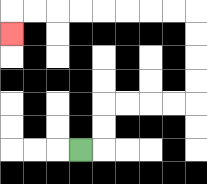{'start': '[3, 6]', 'end': '[0, 1]', 'path_directions': 'R,U,U,R,R,R,R,U,U,U,U,L,L,L,L,L,L,L,L,D', 'path_coordinates': '[[3, 6], [4, 6], [4, 5], [4, 4], [5, 4], [6, 4], [7, 4], [8, 4], [8, 3], [8, 2], [8, 1], [8, 0], [7, 0], [6, 0], [5, 0], [4, 0], [3, 0], [2, 0], [1, 0], [0, 0], [0, 1]]'}